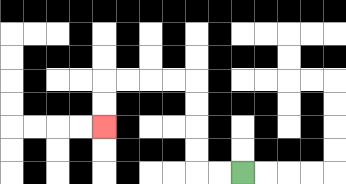{'start': '[10, 7]', 'end': '[4, 5]', 'path_directions': 'L,L,U,U,U,U,L,L,L,L,D,D', 'path_coordinates': '[[10, 7], [9, 7], [8, 7], [8, 6], [8, 5], [8, 4], [8, 3], [7, 3], [6, 3], [5, 3], [4, 3], [4, 4], [4, 5]]'}